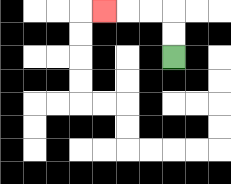{'start': '[7, 2]', 'end': '[4, 0]', 'path_directions': 'U,U,L,L,L', 'path_coordinates': '[[7, 2], [7, 1], [7, 0], [6, 0], [5, 0], [4, 0]]'}